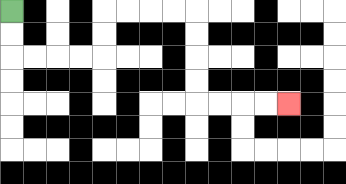{'start': '[0, 0]', 'end': '[12, 4]', 'path_directions': 'D,D,R,R,R,R,U,U,R,R,R,R,D,D,D,D,R,R,R,R', 'path_coordinates': '[[0, 0], [0, 1], [0, 2], [1, 2], [2, 2], [3, 2], [4, 2], [4, 1], [4, 0], [5, 0], [6, 0], [7, 0], [8, 0], [8, 1], [8, 2], [8, 3], [8, 4], [9, 4], [10, 4], [11, 4], [12, 4]]'}